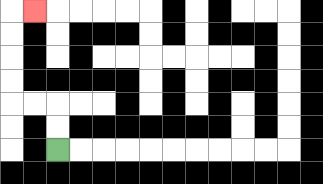{'start': '[2, 6]', 'end': '[1, 0]', 'path_directions': 'U,U,L,L,U,U,U,U,R', 'path_coordinates': '[[2, 6], [2, 5], [2, 4], [1, 4], [0, 4], [0, 3], [0, 2], [0, 1], [0, 0], [1, 0]]'}